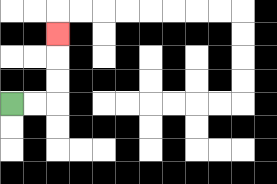{'start': '[0, 4]', 'end': '[2, 1]', 'path_directions': 'R,R,U,U,U', 'path_coordinates': '[[0, 4], [1, 4], [2, 4], [2, 3], [2, 2], [2, 1]]'}